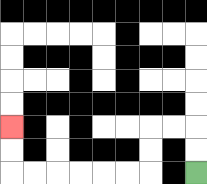{'start': '[8, 7]', 'end': '[0, 5]', 'path_directions': 'U,U,L,L,D,D,L,L,L,L,L,L,U,U', 'path_coordinates': '[[8, 7], [8, 6], [8, 5], [7, 5], [6, 5], [6, 6], [6, 7], [5, 7], [4, 7], [3, 7], [2, 7], [1, 7], [0, 7], [0, 6], [0, 5]]'}